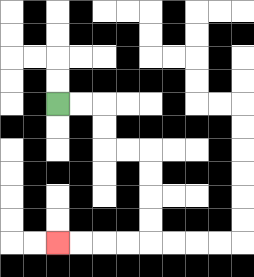{'start': '[2, 4]', 'end': '[2, 10]', 'path_directions': 'R,R,D,D,R,R,D,D,D,D,L,L,L,L', 'path_coordinates': '[[2, 4], [3, 4], [4, 4], [4, 5], [4, 6], [5, 6], [6, 6], [6, 7], [6, 8], [6, 9], [6, 10], [5, 10], [4, 10], [3, 10], [2, 10]]'}